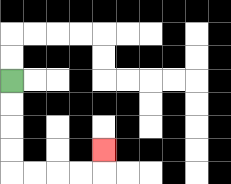{'start': '[0, 3]', 'end': '[4, 6]', 'path_directions': 'D,D,D,D,R,R,R,R,U', 'path_coordinates': '[[0, 3], [0, 4], [0, 5], [0, 6], [0, 7], [1, 7], [2, 7], [3, 7], [4, 7], [4, 6]]'}